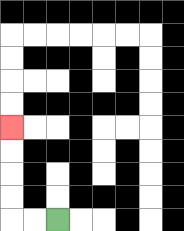{'start': '[2, 9]', 'end': '[0, 5]', 'path_directions': 'L,L,U,U,U,U', 'path_coordinates': '[[2, 9], [1, 9], [0, 9], [0, 8], [0, 7], [0, 6], [0, 5]]'}